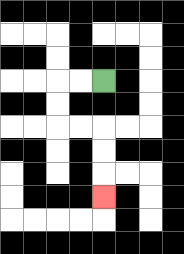{'start': '[4, 3]', 'end': '[4, 8]', 'path_directions': 'L,L,D,D,R,R,D,D,D', 'path_coordinates': '[[4, 3], [3, 3], [2, 3], [2, 4], [2, 5], [3, 5], [4, 5], [4, 6], [4, 7], [4, 8]]'}